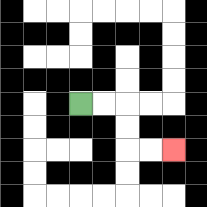{'start': '[3, 4]', 'end': '[7, 6]', 'path_directions': 'R,R,D,D,R,R', 'path_coordinates': '[[3, 4], [4, 4], [5, 4], [5, 5], [5, 6], [6, 6], [7, 6]]'}